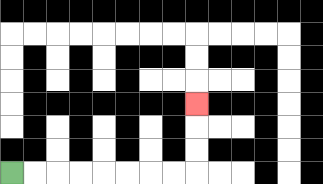{'start': '[0, 7]', 'end': '[8, 4]', 'path_directions': 'R,R,R,R,R,R,R,R,U,U,U', 'path_coordinates': '[[0, 7], [1, 7], [2, 7], [3, 7], [4, 7], [5, 7], [6, 7], [7, 7], [8, 7], [8, 6], [8, 5], [8, 4]]'}